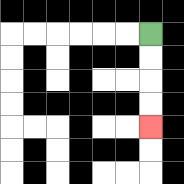{'start': '[6, 1]', 'end': '[6, 5]', 'path_directions': 'D,D,D,D', 'path_coordinates': '[[6, 1], [6, 2], [6, 3], [6, 4], [6, 5]]'}